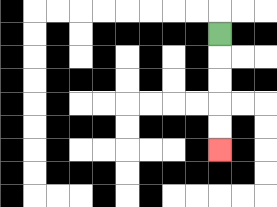{'start': '[9, 1]', 'end': '[9, 6]', 'path_directions': 'D,D,D,D,D', 'path_coordinates': '[[9, 1], [9, 2], [9, 3], [9, 4], [9, 5], [9, 6]]'}